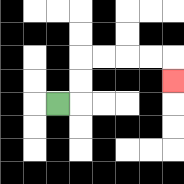{'start': '[2, 4]', 'end': '[7, 3]', 'path_directions': 'R,U,U,R,R,R,R,D', 'path_coordinates': '[[2, 4], [3, 4], [3, 3], [3, 2], [4, 2], [5, 2], [6, 2], [7, 2], [7, 3]]'}